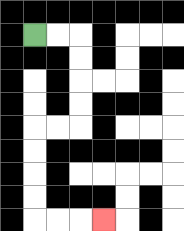{'start': '[1, 1]', 'end': '[4, 9]', 'path_directions': 'R,R,D,D,D,D,L,L,D,D,D,D,R,R,R', 'path_coordinates': '[[1, 1], [2, 1], [3, 1], [3, 2], [3, 3], [3, 4], [3, 5], [2, 5], [1, 5], [1, 6], [1, 7], [1, 8], [1, 9], [2, 9], [3, 9], [4, 9]]'}